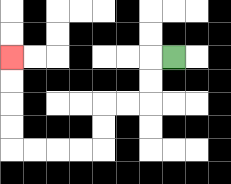{'start': '[7, 2]', 'end': '[0, 2]', 'path_directions': 'L,D,D,L,L,D,D,L,L,L,L,U,U,U,U', 'path_coordinates': '[[7, 2], [6, 2], [6, 3], [6, 4], [5, 4], [4, 4], [4, 5], [4, 6], [3, 6], [2, 6], [1, 6], [0, 6], [0, 5], [0, 4], [0, 3], [0, 2]]'}